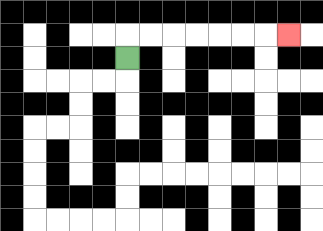{'start': '[5, 2]', 'end': '[12, 1]', 'path_directions': 'U,R,R,R,R,R,R,R', 'path_coordinates': '[[5, 2], [5, 1], [6, 1], [7, 1], [8, 1], [9, 1], [10, 1], [11, 1], [12, 1]]'}